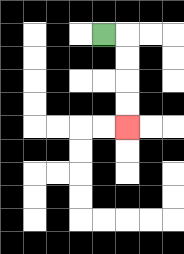{'start': '[4, 1]', 'end': '[5, 5]', 'path_directions': 'R,D,D,D,D', 'path_coordinates': '[[4, 1], [5, 1], [5, 2], [5, 3], [5, 4], [5, 5]]'}